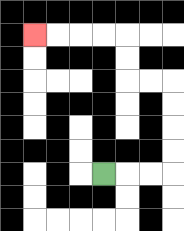{'start': '[4, 7]', 'end': '[1, 1]', 'path_directions': 'R,R,R,U,U,U,U,L,L,U,U,L,L,L,L', 'path_coordinates': '[[4, 7], [5, 7], [6, 7], [7, 7], [7, 6], [7, 5], [7, 4], [7, 3], [6, 3], [5, 3], [5, 2], [5, 1], [4, 1], [3, 1], [2, 1], [1, 1]]'}